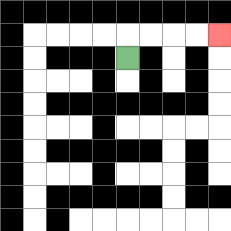{'start': '[5, 2]', 'end': '[9, 1]', 'path_directions': 'U,R,R,R,R', 'path_coordinates': '[[5, 2], [5, 1], [6, 1], [7, 1], [8, 1], [9, 1]]'}